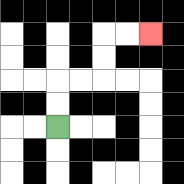{'start': '[2, 5]', 'end': '[6, 1]', 'path_directions': 'U,U,R,R,U,U,R,R', 'path_coordinates': '[[2, 5], [2, 4], [2, 3], [3, 3], [4, 3], [4, 2], [4, 1], [5, 1], [6, 1]]'}